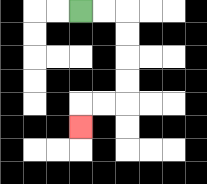{'start': '[3, 0]', 'end': '[3, 5]', 'path_directions': 'R,R,D,D,D,D,L,L,D', 'path_coordinates': '[[3, 0], [4, 0], [5, 0], [5, 1], [5, 2], [5, 3], [5, 4], [4, 4], [3, 4], [3, 5]]'}